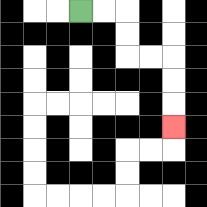{'start': '[3, 0]', 'end': '[7, 5]', 'path_directions': 'R,R,D,D,R,R,D,D,D', 'path_coordinates': '[[3, 0], [4, 0], [5, 0], [5, 1], [5, 2], [6, 2], [7, 2], [7, 3], [7, 4], [7, 5]]'}